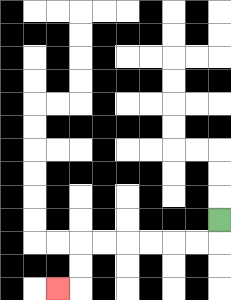{'start': '[9, 9]', 'end': '[2, 12]', 'path_directions': 'D,L,L,L,L,L,L,D,D,L', 'path_coordinates': '[[9, 9], [9, 10], [8, 10], [7, 10], [6, 10], [5, 10], [4, 10], [3, 10], [3, 11], [3, 12], [2, 12]]'}